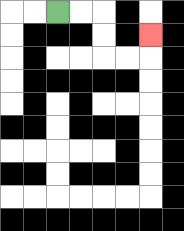{'start': '[2, 0]', 'end': '[6, 1]', 'path_directions': 'R,R,D,D,R,R,U', 'path_coordinates': '[[2, 0], [3, 0], [4, 0], [4, 1], [4, 2], [5, 2], [6, 2], [6, 1]]'}